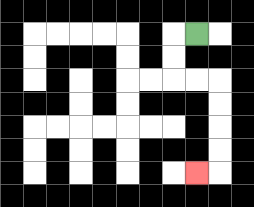{'start': '[8, 1]', 'end': '[8, 7]', 'path_directions': 'L,D,D,R,R,D,D,D,D,L', 'path_coordinates': '[[8, 1], [7, 1], [7, 2], [7, 3], [8, 3], [9, 3], [9, 4], [9, 5], [9, 6], [9, 7], [8, 7]]'}